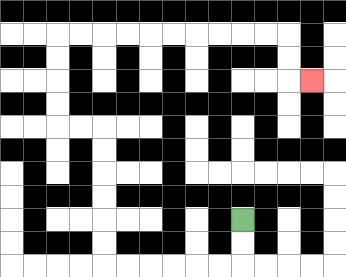{'start': '[10, 9]', 'end': '[13, 3]', 'path_directions': 'D,D,L,L,L,L,L,L,U,U,U,U,U,U,L,L,U,U,U,U,R,R,R,R,R,R,R,R,R,R,D,D,R', 'path_coordinates': '[[10, 9], [10, 10], [10, 11], [9, 11], [8, 11], [7, 11], [6, 11], [5, 11], [4, 11], [4, 10], [4, 9], [4, 8], [4, 7], [4, 6], [4, 5], [3, 5], [2, 5], [2, 4], [2, 3], [2, 2], [2, 1], [3, 1], [4, 1], [5, 1], [6, 1], [7, 1], [8, 1], [9, 1], [10, 1], [11, 1], [12, 1], [12, 2], [12, 3], [13, 3]]'}